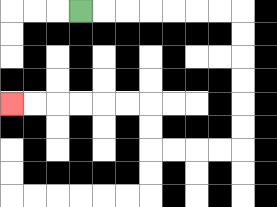{'start': '[3, 0]', 'end': '[0, 4]', 'path_directions': 'R,R,R,R,R,R,R,D,D,D,D,D,D,L,L,L,L,U,U,L,L,L,L,L,L', 'path_coordinates': '[[3, 0], [4, 0], [5, 0], [6, 0], [7, 0], [8, 0], [9, 0], [10, 0], [10, 1], [10, 2], [10, 3], [10, 4], [10, 5], [10, 6], [9, 6], [8, 6], [7, 6], [6, 6], [6, 5], [6, 4], [5, 4], [4, 4], [3, 4], [2, 4], [1, 4], [0, 4]]'}